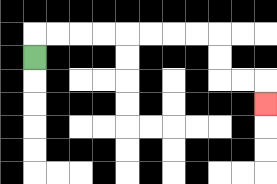{'start': '[1, 2]', 'end': '[11, 4]', 'path_directions': 'U,R,R,R,R,R,R,R,R,D,D,R,R,D', 'path_coordinates': '[[1, 2], [1, 1], [2, 1], [3, 1], [4, 1], [5, 1], [6, 1], [7, 1], [8, 1], [9, 1], [9, 2], [9, 3], [10, 3], [11, 3], [11, 4]]'}